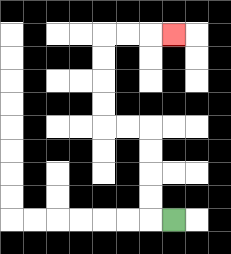{'start': '[7, 9]', 'end': '[7, 1]', 'path_directions': 'L,U,U,U,U,L,L,U,U,U,U,R,R,R', 'path_coordinates': '[[7, 9], [6, 9], [6, 8], [6, 7], [6, 6], [6, 5], [5, 5], [4, 5], [4, 4], [4, 3], [4, 2], [4, 1], [5, 1], [6, 1], [7, 1]]'}